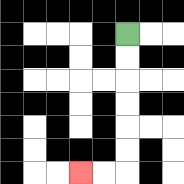{'start': '[5, 1]', 'end': '[3, 7]', 'path_directions': 'D,D,D,D,D,D,L,L', 'path_coordinates': '[[5, 1], [5, 2], [5, 3], [5, 4], [5, 5], [5, 6], [5, 7], [4, 7], [3, 7]]'}